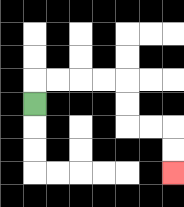{'start': '[1, 4]', 'end': '[7, 7]', 'path_directions': 'U,R,R,R,R,D,D,R,R,D,D', 'path_coordinates': '[[1, 4], [1, 3], [2, 3], [3, 3], [4, 3], [5, 3], [5, 4], [5, 5], [6, 5], [7, 5], [7, 6], [7, 7]]'}